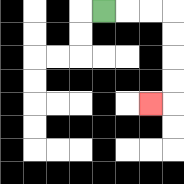{'start': '[4, 0]', 'end': '[6, 4]', 'path_directions': 'R,R,R,D,D,D,D,L', 'path_coordinates': '[[4, 0], [5, 0], [6, 0], [7, 0], [7, 1], [7, 2], [7, 3], [7, 4], [6, 4]]'}